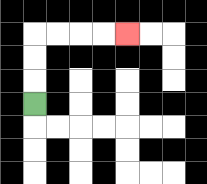{'start': '[1, 4]', 'end': '[5, 1]', 'path_directions': 'U,U,U,R,R,R,R', 'path_coordinates': '[[1, 4], [1, 3], [1, 2], [1, 1], [2, 1], [3, 1], [4, 1], [5, 1]]'}